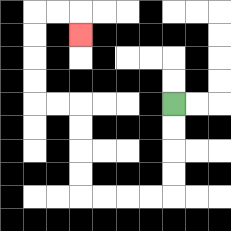{'start': '[7, 4]', 'end': '[3, 1]', 'path_directions': 'D,D,D,D,L,L,L,L,U,U,U,U,L,L,U,U,U,U,R,R,D', 'path_coordinates': '[[7, 4], [7, 5], [7, 6], [7, 7], [7, 8], [6, 8], [5, 8], [4, 8], [3, 8], [3, 7], [3, 6], [3, 5], [3, 4], [2, 4], [1, 4], [1, 3], [1, 2], [1, 1], [1, 0], [2, 0], [3, 0], [3, 1]]'}